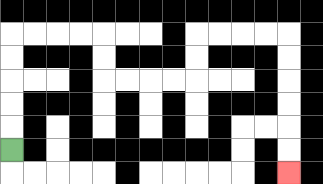{'start': '[0, 6]', 'end': '[12, 7]', 'path_directions': 'U,U,U,U,U,R,R,R,R,D,D,R,R,R,R,U,U,R,R,R,R,D,D,D,D,D,D', 'path_coordinates': '[[0, 6], [0, 5], [0, 4], [0, 3], [0, 2], [0, 1], [1, 1], [2, 1], [3, 1], [4, 1], [4, 2], [4, 3], [5, 3], [6, 3], [7, 3], [8, 3], [8, 2], [8, 1], [9, 1], [10, 1], [11, 1], [12, 1], [12, 2], [12, 3], [12, 4], [12, 5], [12, 6], [12, 7]]'}